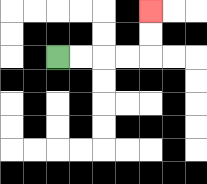{'start': '[2, 2]', 'end': '[6, 0]', 'path_directions': 'R,R,R,R,U,U', 'path_coordinates': '[[2, 2], [3, 2], [4, 2], [5, 2], [6, 2], [6, 1], [6, 0]]'}